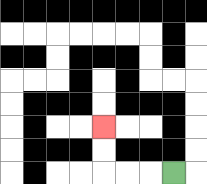{'start': '[7, 7]', 'end': '[4, 5]', 'path_directions': 'L,L,L,U,U', 'path_coordinates': '[[7, 7], [6, 7], [5, 7], [4, 7], [4, 6], [4, 5]]'}